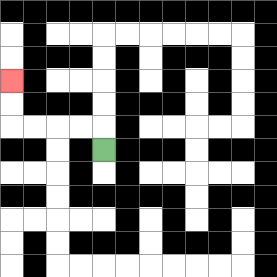{'start': '[4, 6]', 'end': '[0, 3]', 'path_directions': 'U,L,L,L,L,U,U', 'path_coordinates': '[[4, 6], [4, 5], [3, 5], [2, 5], [1, 5], [0, 5], [0, 4], [0, 3]]'}